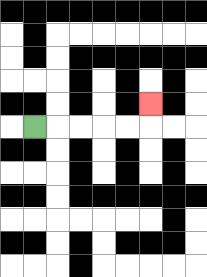{'start': '[1, 5]', 'end': '[6, 4]', 'path_directions': 'R,R,R,R,R,U', 'path_coordinates': '[[1, 5], [2, 5], [3, 5], [4, 5], [5, 5], [6, 5], [6, 4]]'}